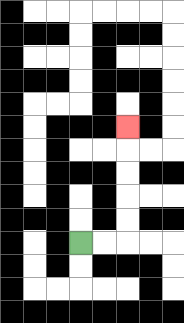{'start': '[3, 10]', 'end': '[5, 5]', 'path_directions': 'R,R,U,U,U,U,U', 'path_coordinates': '[[3, 10], [4, 10], [5, 10], [5, 9], [5, 8], [5, 7], [5, 6], [5, 5]]'}